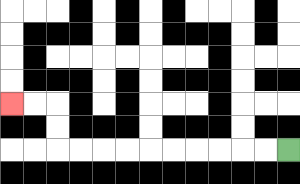{'start': '[12, 6]', 'end': '[0, 4]', 'path_directions': 'L,L,L,L,L,L,L,L,L,L,U,U,L,L', 'path_coordinates': '[[12, 6], [11, 6], [10, 6], [9, 6], [8, 6], [7, 6], [6, 6], [5, 6], [4, 6], [3, 6], [2, 6], [2, 5], [2, 4], [1, 4], [0, 4]]'}